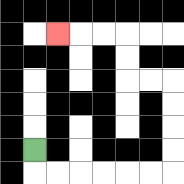{'start': '[1, 6]', 'end': '[2, 1]', 'path_directions': 'D,R,R,R,R,R,R,U,U,U,U,L,L,U,U,L,L,L', 'path_coordinates': '[[1, 6], [1, 7], [2, 7], [3, 7], [4, 7], [5, 7], [6, 7], [7, 7], [7, 6], [7, 5], [7, 4], [7, 3], [6, 3], [5, 3], [5, 2], [5, 1], [4, 1], [3, 1], [2, 1]]'}